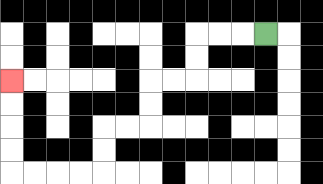{'start': '[11, 1]', 'end': '[0, 3]', 'path_directions': 'L,L,L,D,D,L,L,D,D,L,L,D,D,L,L,L,L,U,U,U,U', 'path_coordinates': '[[11, 1], [10, 1], [9, 1], [8, 1], [8, 2], [8, 3], [7, 3], [6, 3], [6, 4], [6, 5], [5, 5], [4, 5], [4, 6], [4, 7], [3, 7], [2, 7], [1, 7], [0, 7], [0, 6], [0, 5], [0, 4], [0, 3]]'}